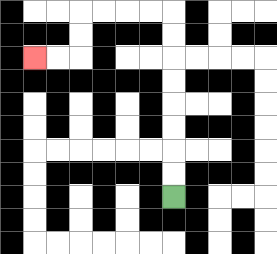{'start': '[7, 8]', 'end': '[1, 2]', 'path_directions': 'U,U,U,U,U,U,U,U,L,L,L,L,D,D,L,L', 'path_coordinates': '[[7, 8], [7, 7], [7, 6], [7, 5], [7, 4], [7, 3], [7, 2], [7, 1], [7, 0], [6, 0], [5, 0], [4, 0], [3, 0], [3, 1], [3, 2], [2, 2], [1, 2]]'}